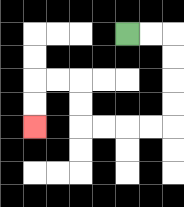{'start': '[5, 1]', 'end': '[1, 5]', 'path_directions': 'R,R,D,D,D,D,L,L,L,L,U,U,L,L,D,D', 'path_coordinates': '[[5, 1], [6, 1], [7, 1], [7, 2], [7, 3], [7, 4], [7, 5], [6, 5], [5, 5], [4, 5], [3, 5], [3, 4], [3, 3], [2, 3], [1, 3], [1, 4], [1, 5]]'}